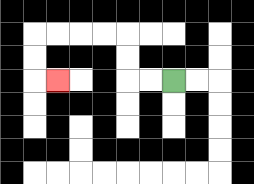{'start': '[7, 3]', 'end': '[2, 3]', 'path_directions': 'L,L,U,U,L,L,L,L,D,D,R', 'path_coordinates': '[[7, 3], [6, 3], [5, 3], [5, 2], [5, 1], [4, 1], [3, 1], [2, 1], [1, 1], [1, 2], [1, 3], [2, 3]]'}